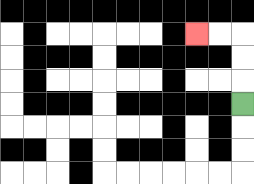{'start': '[10, 4]', 'end': '[8, 1]', 'path_directions': 'U,U,U,L,L', 'path_coordinates': '[[10, 4], [10, 3], [10, 2], [10, 1], [9, 1], [8, 1]]'}